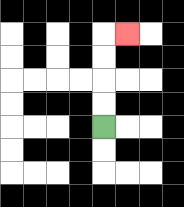{'start': '[4, 5]', 'end': '[5, 1]', 'path_directions': 'U,U,U,U,R', 'path_coordinates': '[[4, 5], [4, 4], [4, 3], [4, 2], [4, 1], [5, 1]]'}